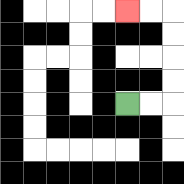{'start': '[5, 4]', 'end': '[5, 0]', 'path_directions': 'R,R,U,U,U,U,L,L', 'path_coordinates': '[[5, 4], [6, 4], [7, 4], [7, 3], [7, 2], [7, 1], [7, 0], [6, 0], [5, 0]]'}